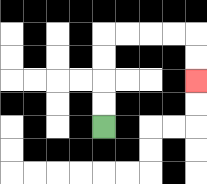{'start': '[4, 5]', 'end': '[8, 3]', 'path_directions': 'U,U,U,U,R,R,R,R,D,D', 'path_coordinates': '[[4, 5], [4, 4], [4, 3], [4, 2], [4, 1], [5, 1], [6, 1], [7, 1], [8, 1], [8, 2], [8, 3]]'}